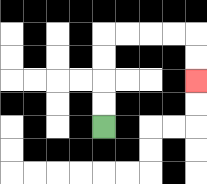{'start': '[4, 5]', 'end': '[8, 3]', 'path_directions': 'U,U,U,U,R,R,R,R,D,D', 'path_coordinates': '[[4, 5], [4, 4], [4, 3], [4, 2], [4, 1], [5, 1], [6, 1], [7, 1], [8, 1], [8, 2], [8, 3]]'}